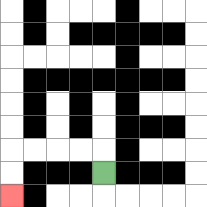{'start': '[4, 7]', 'end': '[0, 8]', 'path_directions': 'U,L,L,L,L,D,D', 'path_coordinates': '[[4, 7], [4, 6], [3, 6], [2, 6], [1, 6], [0, 6], [0, 7], [0, 8]]'}